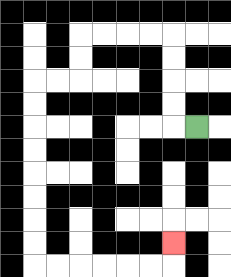{'start': '[8, 5]', 'end': '[7, 10]', 'path_directions': 'L,U,U,U,U,L,L,L,L,D,D,L,L,D,D,D,D,D,D,D,D,R,R,R,R,R,R,U', 'path_coordinates': '[[8, 5], [7, 5], [7, 4], [7, 3], [7, 2], [7, 1], [6, 1], [5, 1], [4, 1], [3, 1], [3, 2], [3, 3], [2, 3], [1, 3], [1, 4], [1, 5], [1, 6], [1, 7], [1, 8], [1, 9], [1, 10], [1, 11], [2, 11], [3, 11], [4, 11], [5, 11], [6, 11], [7, 11], [7, 10]]'}